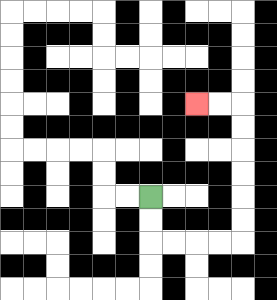{'start': '[6, 8]', 'end': '[8, 4]', 'path_directions': 'D,D,R,R,R,R,U,U,U,U,U,U,L,L', 'path_coordinates': '[[6, 8], [6, 9], [6, 10], [7, 10], [8, 10], [9, 10], [10, 10], [10, 9], [10, 8], [10, 7], [10, 6], [10, 5], [10, 4], [9, 4], [8, 4]]'}